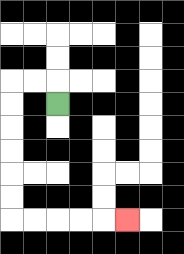{'start': '[2, 4]', 'end': '[5, 9]', 'path_directions': 'U,L,L,D,D,D,D,D,D,R,R,R,R,R', 'path_coordinates': '[[2, 4], [2, 3], [1, 3], [0, 3], [0, 4], [0, 5], [0, 6], [0, 7], [0, 8], [0, 9], [1, 9], [2, 9], [3, 9], [4, 9], [5, 9]]'}